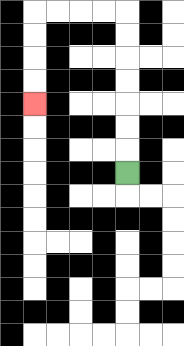{'start': '[5, 7]', 'end': '[1, 4]', 'path_directions': 'U,U,U,U,U,U,U,L,L,L,L,D,D,D,D', 'path_coordinates': '[[5, 7], [5, 6], [5, 5], [5, 4], [5, 3], [5, 2], [5, 1], [5, 0], [4, 0], [3, 0], [2, 0], [1, 0], [1, 1], [1, 2], [1, 3], [1, 4]]'}